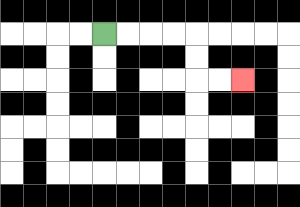{'start': '[4, 1]', 'end': '[10, 3]', 'path_directions': 'R,R,R,R,D,D,R,R', 'path_coordinates': '[[4, 1], [5, 1], [6, 1], [7, 1], [8, 1], [8, 2], [8, 3], [9, 3], [10, 3]]'}